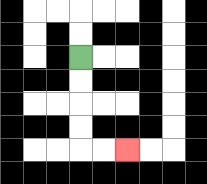{'start': '[3, 2]', 'end': '[5, 6]', 'path_directions': 'D,D,D,D,R,R', 'path_coordinates': '[[3, 2], [3, 3], [3, 4], [3, 5], [3, 6], [4, 6], [5, 6]]'}